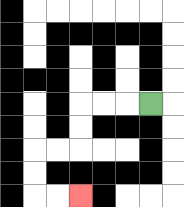{'start': '[6, 4]', 'end': '[3, 8]', 'path_directions': 'L,L,L,D,D,L,L,D,D,R,R', 'path_coordinates': '[[6, 4], [5, 4], [4, 4], [3, 4], [3, 5], [3, 6], [2, 6], [1, 6], [1, 7], [1, 8], [2, 8], [3, 8]]'}